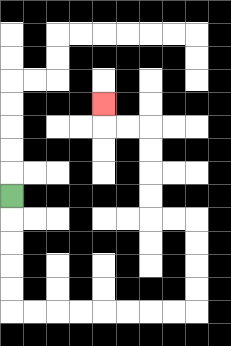{'start': '[0, 8]', 'end': '[4, 4]', 'path_directions': 'D,D,D,D,D,R,R,R,R,R,R,R,R,U,U,U,U,L,L,U,U,U,U,L,L,U', 'path_coordinates': '[[0, 8], [0, 9], [0, 10], [0, 11], [0, 12], [0, 13], [1, 13], [2, 13], [3, 13], [4, 13], [5, 13], [6, 13], [7, 13], [8, 13], [8, 12], [8, 11], [8, 10], [8, 9], [7, 9], [6, 9], [6, 8], [6, 7], [6, 6], [6, 5], [5, 5], [4, 5], [4, 4]]'}